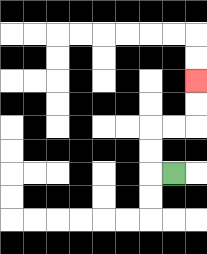{'start': '[7, 7]', 'end': '[8, 3]', 'path_directions': 'L,U,U,R,R,U,U', 'path_coordinates': '[[7, 7], [6, 7], [6, 6], [6, 5], [7, 5], [8, 5], [8, 4], [8, 3]]'}